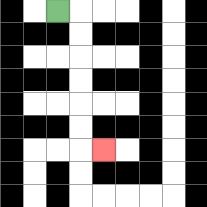{'start': '[2, 0]', 'end': '[4, 6]', 'path_directions': 'R,D,D,D,D,D,D,R', 'path_coordinates': '[[2, 0], [3, 0], [3, 1], [3, 2], [3, 3], [3, 4], [3, 5], [3, 6], [4, 6]]'}